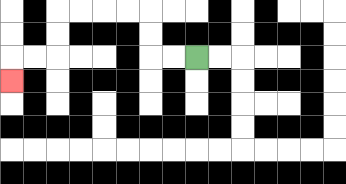{'start': '[8, 2]', 'end': '[0, 3]', 'path_directions': 'L,L,U,U,L,L,L,L,D,D,L,L,D', 'path_coordinates': '[[8, 2], [7, 2], [6, 2], [6, 1], [6, 0], [5, 0], [4, 0], [3, 0], [2, 0], [2, 1], [2, 2], [1, 2], [0, 2], [0, 3]]'}